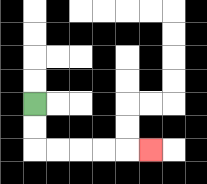{'start': '[1, 4]', 'end': '[6, 6]', 'path_directions': 'D,D,R,R,R,R,R', 'path_coordinates': '[[1, 4], [1, 5], [1, 6], [2, 6], [3, 6], [4, 6], [5, 6], [6, 6]]'}